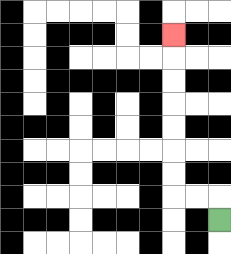{'start': '[9, 9]', 'end': '[7, 1]', 'path_directions': 'U,L,L,U,U,U,U,U,U,U', 'path_coordinates': '[[9, 9], [9, 8], [8, 8], [7, 8], [7, 7], [7, 6], [7, 5], [7, 4], [7, 3], [7, 2], [7, 1]]'}